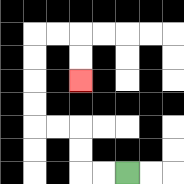{'start': '[5, 7]', 'end': '[3, 3]', 'path_directions': 'L,L,U,U,L,L,U,U,U,U,R,R,D,D', 'path_coordinates': '[[5, 7], [4, 7], [3, 7], [3, 6], [3, 5], [2, 5], [1, 5], [1, 4], [1, 3], [1, 2], [1, 1], [2, 1], [3, 1], [3, 2], [3, 3]]'}